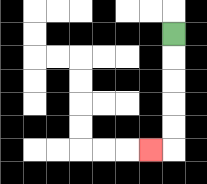{'start': '[7, 1]', 'end': '[6, 6]', 'path_directions': 'D,D,D,D,D,L', 'path_coordinates': '[[7, 1], [7, 2], [7, 3], [7, 4], [7, 5], [7, 6], [6, 6]]'}